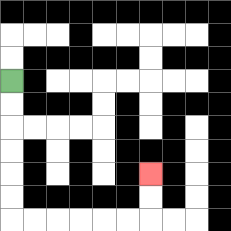{'start': '[0, 3]', 'end': '[6, 7]', 'path_directions': 'D,D,D,D,D,D,R,R,R,R,R,R,U,U', 'path_coordinates': '[[0, 3], [0, 4], [0, 5], [0, 6], [0, 7], [0, 8], [0, 9], [1, 9], [2, 9], [3, 9], [4, 9], [5, 9], [6, 9], [6, 8], [6, 7]]'}